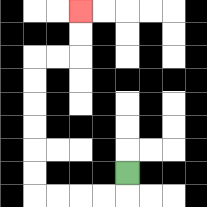{'start': '[5, 7]', 'end': '[3, 0]', 'path_directions': 'D,L,L,L,L,U,U,U,U,U,U,R,R,U,U', 'path_coordinates': '[[5, 7], [5, 8], [4, 8], [3, 8], [2, 8], [1, 8], [1, 7], [1, 6], [1, 5], [1, 4], [1, 3], [1, 2], [2, 2], [3, 2], [3, 1], [3, 0]]'}